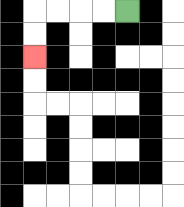{'start': '[5, 0]', 'end': '[1, 2]', 'path_directions': 'L,L,L,L,D,D', 'path_coordinates': '[[5, 0], [4, 0], [3, 0], [2, 0], [1, 0], [1, 1], [1, 2]]'}